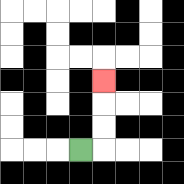{'start': '[3, 6]', 'end': '[4, 3]', 'path_directions': 'R,U,U,U', 'path_coordinates': '[[3, 6], [4, 6], [4, 5], [4, 4], [4, 3]]'}